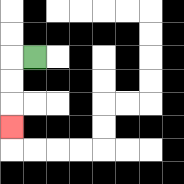{'start': '[1, 2]', 'end': '[0, 5]', 'path_directions': 'L,D,D,D', 'path_coordinates': '[[1, 2], [0, 2], [0, 3], [0, 4], [0, 5]]'}